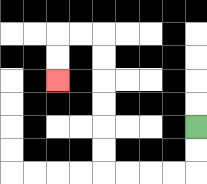{'start': '[8, 5]', 'end': '[2, 3]', 'path_directions': 'D,D,L,L,L,L,U,U,U,U,U,U,L,L,D,D', 'path_coordinates': '[[8, 5], [8, 6], [8, 7], [7, 7], [6, 7], [5, 7], [4, 7], [4, 6], [4, 5], [4, 4], [4, 3], [4, 2], [4, 1], [3, 1], [2, 1], [2, 2], [2, 3]]'}